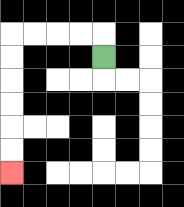{'start': '[4, 2]', 'end': '[0, 7]', 'path_directions': 'U,L,L,L,L,D,D,D,D,D,D', 'path_coordinates': '[[4, 2], [4, 1], [3, 1], [2, 1], [1, 1], [0, 1], [0, 2], [0, 3], [0, 4], [0, 5], [0, 6], [0, 7]]'}